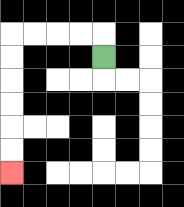{'start': '[4, 2]', 'end': '[0, 7]', 'path_directions': 'U,L,L,L,L,D,D,D,D,D,D', 'path_coordinates': '[[4, 2], [4, 1], [3, 1], [2, 1], [1, 1], [0, 1], [0, 2], [0, 3], [0, 4], [0, 5], [0, 6], [0, 7]]'}